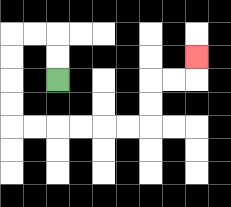{'start': '[2, 3]', 'end': '[8, 2]', 'path_directions': 'U,U,L,L,D,D,D,D,R,R,R,R,R,R,U,U,R,R,U', 'path_coordinates': '[[2, 3], [2, 2], [2, 1], [1, 1], [0, 1], [0, 2], [0, 3], [0, 4], [0, 5], [1, 5], [2, 5], [3, 5], [4, 5], [5, 5], [6, 5], [6, 4], [6, 3], [7, 3], [8, 3], [8, 2]]'}